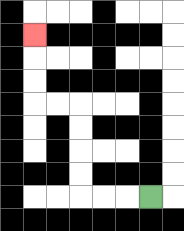{'start': '[6, 8]', 'end': '[1, 1]', 'path_directions': 'L,L,L,U,U,U,U,L,L,U,U,U', 'path_coordinates': '[[6, 8], [5, 8], [4, 8], [3, 8], [3, 7], [3, 6], [3, 5], [3, 4], [2, 4], [1, 4], [1, 3], [1, 2], [1, 1]]'}